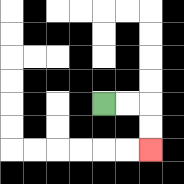{'start': '[4, 4]', 'end': '[6, 6]', 'path_directions': 'R,R,D,D', 'path_coordinates': '[[4, 4], [5, 4], [6, 4], [6, 5], [6, 6]]'}